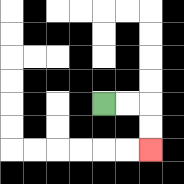{'start': '[4, 4]', 'end': '[6, 6]', 'path_directions': 'R,R,D,D', 'path_coordinates': '[[4, 4], [5, 4], [6, 4], [6, 5], [6, 6]]'}